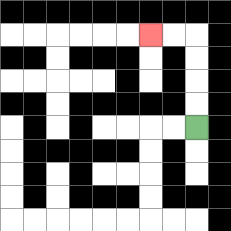{'start': '[8, 5]', 'end': '[6, 1]', 'path_directions': 'U,U,U,U,L,L', 'path_coordinates': '[[8, 5], [8, 4], [8, 3], [8, 2], [8, 1], [7, 1], [6, 1]]'}